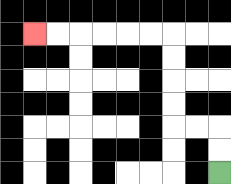{'start': '[9, 7]', 'end': '[1, 1]', 'path_directions': 'U,U,L,L,U,U,U,U,L,L,L,L,L,L', 'path_coordinates': '[[9, 7], [9, 6], [9, 5], [8, 5], [7, 5], [7, 4], [7, 3], [7, 2], [7, 1], [6, 1], [5, 1], [4, 1], [3, 1], [2, 1], [1, 1]]'}